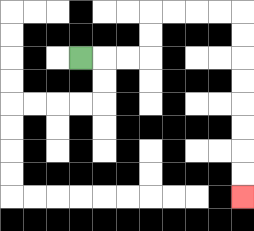{'start': '[3, 2]', 'end': '[10, 8]', 'path_directions': 'R,R,R,U,U,R,R,R,R,D,D,D,D,D,D,D,D', 'path_coordinates': '[[3, 2], [4, 2], [5, 2], [6, 2], [6, 1], [6, 0], [7, 0], [8, 0], [9, 0], [10, 0], [10, 1], [10, 2], [10, 3], [10, 4], [10, 5], [10, 6], [10, 7], [10, 8]]'}